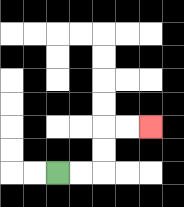{'start': '[2, 7]', 'end': '[6, 5]', 'path_directions': 'R,R,U,U,R,R', 'path_coordinates': '[[2, 7], [3, 7], [4, 7], [4, 6], [4, 5], [5, 5], [6, 5]]'}